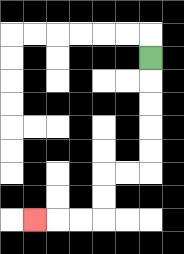{'start': '[6, 2]', 'end': '[1, 9]', 'path_directions': 'D,D,D,D,D,L,L,D,D,L,L,L', 'path_coordinates': '[[6, 2], [6, 3], [6, 4], [6, 5], [6, 6], [6, 7], [5, 7], [4, 7], [4, 8], [4, 9], [3, 9], [2, 9], [1, 9]]'}